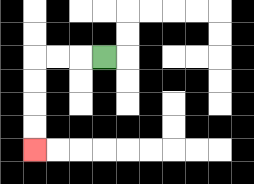{'start': '[4, 2]', 'end': '[1, 6]', 'path_directions': 'L,L,L,D,D,D,D', 'path_coordinates': '[[4, 2], [3, 2], [2, 2], [1, 2], [1, 3], [1, 4], [1, 5], [1, 6]]'}